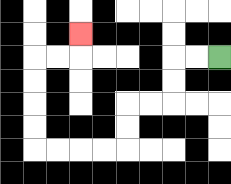{'start': '[9, 2]', 'end': '[3, 1]', 'path_directions': 'L,L,D,D,L,L,D,D,L,L,L,L,U,U,U,U,R,R,U', 'path_coordinates': '[[9, 2], [8, 2], [7, 2], [7, 3], [7, 4], [6, 4], [5, 4], [5, 5], [5, 6], [4, 6], [3, 6], [2, 6], [1, 6], [1, 5], [1, 4], [1, 3], [1, 2], [2, 2], [3, 2], [3, 1]]'}